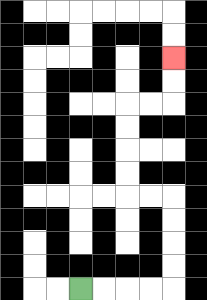{'start': '[3, 12]', 'end': '[7, 2]', 'path_directions': 'R,R,R,R,U,U,U,U,L,L,U,U,U,U,R,R,U,U', 'path_coordinates': '[[3, 12], [4, 12], [5, 12], [6, 12], [7, 12], [7, 11], [7, 10], [7, 9], [7, 8], [6, 8], [5, 8], [5, 7], [5, 6], [5, 5], [5, 4], [6, 4], [7, 4], [7, 3], [7, 2]]'}